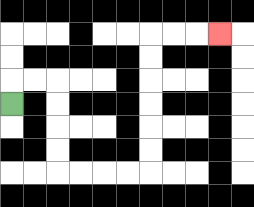{'start': '[0, 4]', 'end': '[9, 1]', 'path_directions': 'U,R,R,D,D,D,D,R,R,R,R,U,U,U,U,U,U,R,R,R', 'path_coordinates': '[[0, 4], [0, 3], [1, 3], [2, 3], [2, 4], [2, 5], [2, 6], [2, 7], [3, 7], [4, 7], [5, 7], [6, 7], [6, 6], [6, 5], [6, 4], [6, 3], [6, 2], [6, 1], [7, 1], [8, 1], [9, 1]]'}